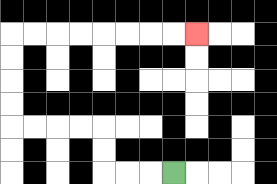{'start': '[7, 7]', 'end': '[8, 1]', 'path_directions': 'L,L,L,U,U,L,L,L,L,U,U,U,U,R,R,R,R,R,R,R,R', 'path_coordinates': '[[7, 7], [6, 7], [5, 7], [4, 7], [4, 6], [4, 5], [3, 5], [2, 5], [1, 5], [0, 5], [0, 4], [0, 3], [0, 2], [0, 1], [1, 1], [2, 1], [3, 1], [4, 1], [5, 1], [6, 1], [7, 1], [8, 1]]'}